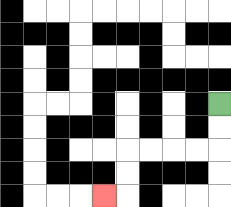{'start': '[9, 4]', 'end': '[4, 8]', 'path_directions': 'D,D,L,L,L,L,D,D,L', 'path_coordinates': '[[9, 4], [9, 5], [9, 6], [8, 6], [7, 6], [6, 6], [5, 6], [5, 7], [5, 8], [4, 8]]'}